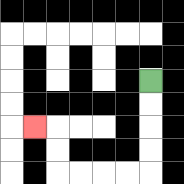{'start': '[6, 3]', 'end': '[1, 5]', 'path_directions': 'D,D,D,D,L,L,L,L,U,U,L', 'path_coordinates': '[[6, 3], [6, 4], [6, 5], [6, 6], [6, 7], [5, 7], [4, 7], [3, 7], [2, 7], [2, 6], [2, 5], [1, 5]]'}